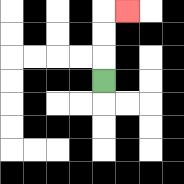{'start': '[4, 3]', 'end': '[5, 0]', 'path_directions': 'U,U,U,R', 'path_coordinates': '[[4, 3], [4, 2], [4, 1], [4, 0], [5, 0]]'}